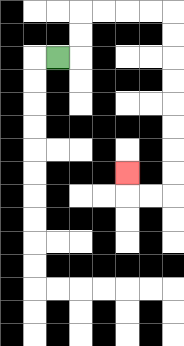{'start': '[2, 2]', 'end': '[5, 7]', 'path_directions': 'R,U,U,R,R,R,R,D,D,D,D,D,D,D,D,L,L,U', 'path_coordinates': '[[2, 2], [3, 2], [3, 1], [3, 0], [4, 0], [5, 0], [6, 0], [7, 0], [7, 1], [7, 2], [7, 3], [7, 4], [7, 5], [7, 6], [7, 7], [7, 8], [6, 8], [5, 8], [5, 7]]'}